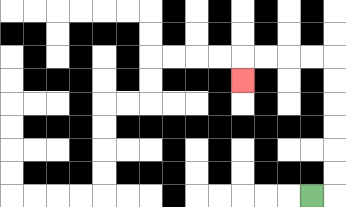{'start': '[13, 8]', 'end': '[10, 3]', 'path_directions': 'R,U,U,U,U,U,U,L,L,L,L,D', 'path_coordinates': '[[13, 8], [14, 8], [14, 7], [14, 6], [14, 5], [14, 4], [14, 3], [14, 2], [13, 2], [12, 2], [11, 2], [10, 2], [10, 3]]'}